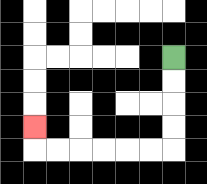{'start': '[7, 2]', 'end': '[1, 5]', 'path_directions': 'D,D,D,D,L,L,L,L,L,L,U', 'path_coordinates': '[[7, 2], [7, 3], [7, 4], [7, 5], [7, 6], [6, 6], [5, 6], [4, 6], [3, 6], [2, 6], [1, 6], [1, 5]]'}